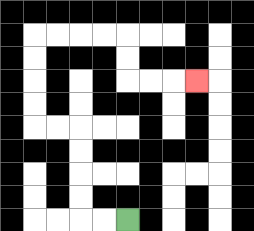{'start': '[5, 9]', 'end': '[8, 3]', 'path_directions': 'L,L,U,U,U,U,L,L,U,U,U,U,R,R,R,R,D,D,R,R,R', 'path_coordinates': '[[5, 9], [4, 9], [3, 9], [3, 8], [3, 7], [3, 6], [3, 5], [2, 5], [1, 5], [1, 4], [1, 3], [1, 2], [1, 1], [2, 1], [3, 1], [4, 1], [5, 1], [5, 2], [5, 3], [6, 3], [7, 3], [8, 3]]'}